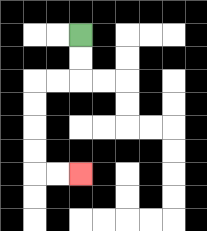{'start': '[3, 1]', 'end': '[3, 7]', 'path_directions': 'D,D,L,L,D,D,D,D,R,R', 'path_coordinates': '[[3, 1], [3, 2], [3, 3], [2, 3], [1, 3], [1, 4], [1, 5], [1, 6], [1, 7], [2, 7], [3, 7]]'}